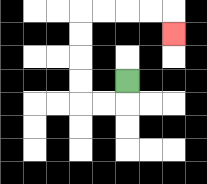{'start': '[5, 3]', 'end': '[7, 1]', 'path_directions': 'D,L,L,U,U,U,U,R,R,R,R,D', 'path_coordinates': '[[5, 3], [5, 4], [4, 4], [3, 4], [3, 3], [3, 2], [3, 1], [3, 0], [4, 0], [5, 0], [6, 0], [7, 0], [7, 1]]'}